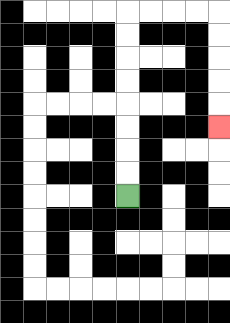{'start': '[5, 8]', 'end': '[9, 5]', 'path_directions': 'U,U,U,U,U,U,U,U,R,R,R,R,D,D,D,D,D', 'path_coordinates': '[[5, 8], [5, 7], [5, 6], [5, 5], [5, 4], [5, 3], [5, 2], [5, 1], [5, 0], [6, 0], [7, 0], [8, 0], [9, 0], [9, 1], [9, 2], [9, 3], [9, 4], [9, 5]]'}